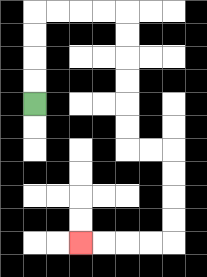{'start': '[1, 4]', 'end': '[3, 10]', 'path_directions': 'U,U,U,U,R,R,R,R,D,D,D,D,D,D,R,R,D,D,D,D,L,L,L,L', 'path_coordinates': '[[1, 4], [1, 3], [1, 2], [1, 1], [1, 0], [2, 0], [3, 0], [4, 0], [5, 0], [5, 1], [5, 2], [5, 3], [5, 4], [5, 5], [5, 6], [6, 6], [7, 6], [7, 7], [7, 8], [7, 9], [7, 10], [6, 10], [5, 10], [4, 10], [3, 10]]'}